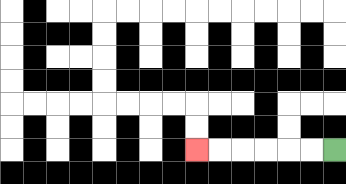{'start': '[14, 6]', 'end': '[8, 6]', 'path_directions': 'L,L,L,L,L,L', 'path_coordinates': '[[14, 6], [13, 6], [12, 6], [11, 6], [10, 6], [9, 6], [8, 6]]'}